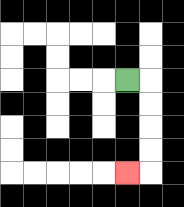{'start': '[5, 3]', 'end': '[5, 7]', 'path_directions': 'R,D,D,D,D,L', 'path_coordinates': '[[5, 3], [6, 3], [6, 4], [6, 5], [6, 6], [6, 7], [5, 7]]'}